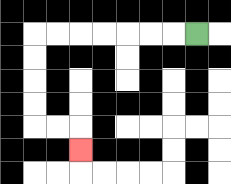{'start': '[8, 1]', 'end': '[3, 6]', 'path_directions': 'L,L,L,L,L,L,L,D,D,D,D,R,R,D', 'path_coordinates': '[[8, 1], [7, 1], [6, 1], [5, 1], [4, 1], [3, 1], [2, 1], [1, 1], [1, 2], [1, 3], [1, 4], [1, 5], [2, 5], [3, 5], [3, 6]]'}